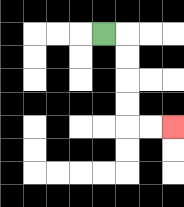{'start': '[4, 1]', 'end': '[7, 5]', 'path_directions': 'R,D,D,D,D,R,R', 'path_coordinates': '[[4, 1], [5, 1], [5, 2], [5, 3], [5, 4], [5, 5], [6, 5], [7, 5]]'}